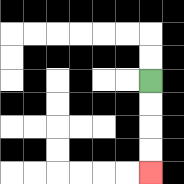{'start': '[6, 3]', 'end': '[6, 7]', 'path_directions': 'D,D,D,D', 'path_coordinates': '[[6, 3], [6, 4], [6, 5], [6, 6], [6, 7]]'}